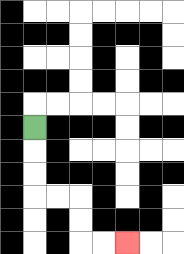{'start': '[1, 5]', 'end': '[5, 10]', 'path_directions': 'D,D,D,R,R,D,D,R,R', 'path_coordinates': '[[1, 5], [1, 6], [1, 7], [1, 8], [2, 8], [3, 8], [3, 9], [3, 10], [4, 10], [5, 10]]'}